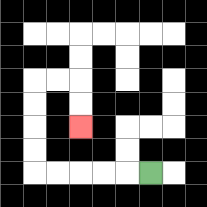{'start': '[6, 7]', 'end': '[3, 5]', 'path_directions': 'L,L,L,L,L,U,U,U,U,R,R,D,D', 'path_coordinates': '[[6, 7], [5, 7], [4, 7], [3, 7], [2, 7], [1, 7], [1, 6], [1, 5], [1, 4], [1, 3], [2, 3], [3, 3], [3, 4], [3, 5]]'}